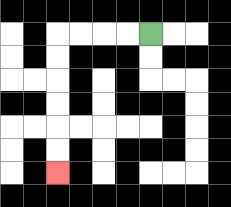{'start': '[6, 1]', 'end': '[2, 7]', 'path_directions': 'L,L,L,L,D,D,D,D,D,D', 'path_coordinates': '[[6, 1], [5, 1], [4, 1], [3, 1], [2, 1], [2, 2], [2, 3], [2, 4], [2, 5], [2, 6], [2, 7]]'}